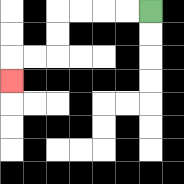{'start': '[6, 0]', 'end': '[0, 3]', 'path_directions': 'L,L,L,L,D,D,L,L,D', 'path_coordinates': '[[6, 0], [5, 0], [4, 0], [3, 0], [2, 0], [2, 1], [2, 2], [1, 2], [0, 2], [0, 3]]'}